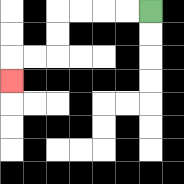{'start': '[6, 0]', 'end': '[0, 3]', 'path_directions': 'L,L,L,L,D,D,L,L,D', 'path_coordinates': '[[6, 0], [5, 0], [4, 0], [3, 0], [2, 0], [2, 1], [2, 2], [1, 2], [0, 2], [0, 3]]'}